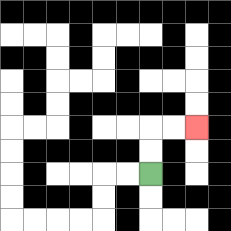{'start': '[6, 7]', 'end': '[8, 5]', 'path_directions': 'U,U,R,R', 'path_coordinates': '[[6, 7], [6, 6], [6, 5], [7, 5], [8, 5]]'}